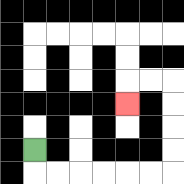{'start': '[1, 6]', 'end': '[5, 4]', 'path_directions': 'D,R,R,R,R,R,R,U,U,U,U,L,L,D', 'path_coordinates': '[[1, 6], [1, 7], [2, 7], [3, 7], [4, 7], [5, 7], [6, 7], [7, 7], [7, 6], [7, 5], [7, 4], [7, 3], [6, 3], [5, 3], [5, 4]]'}